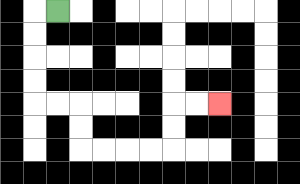{'start': '[2, 0]', 'end': '[9, 4]', 'path_directions': 'L,D,D,D,D,R,R,D,D,R,R,R,R,U,U,R,R', 'path_coordinates': '[[2, 0], [1, 0], [1, 1], [1, 2], [1, 3], [1, 4], [2, 4], [3, 4], [3, 5], [3, 6], [4, 6], [5, 6], [6, 6], [7, 6], [7, 5], [7, 4], [8, 4], [9, 4]]'}